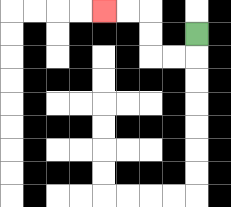{'start': '[8, 1]', 'end': '[4, 0]', 'path_directions': 'D,L,L,U,U,L,L', 'path_coordinates': '[[8, 1], [8, 2], [7, 2], [6, 2], [6, 1], [6, 0], [5, 0], [4, 0]]'}